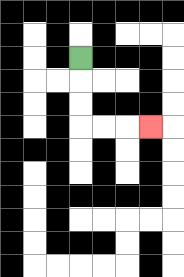{'start': '[3, 2]', 'end': '[6, 5]', 'path_directions': 'D,D,D,R,R,R', 'path_coordinates': '[[3, 2], [3, 3], [3, 4], [3, 5], [4, 5], [5, 5], [6, 5]]'}